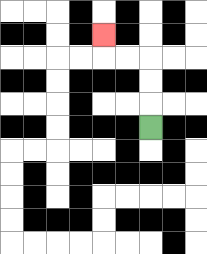{'start': '[6, 5]', 'end': '[4, 1]', 'path_directions': 'U,U,U,L,L,U', 'path_coordinates': '[[6, 5], [6, 4], [6, 3], [6, 2], [5, 2], [4, 2], [4, 1]]'}